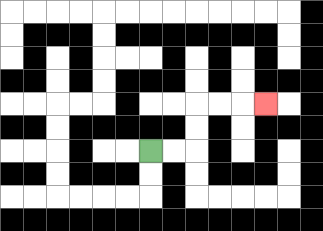{'start': '[6, 6]', 'end': '[11, 4]', 'path_directions': 'R,R,U,U,R,R,R', 'path_coordinates': '[[6, 6], [7, 6], [8, 6], [8, 5], [8, 4], [9, 4], [10, 4], [11, 4]]'}